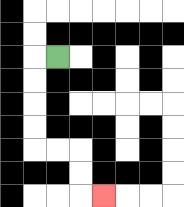{'start': '[2, 2]', 'end': '[4, 8]', 'path_directions': 'L,D,D,D,D,R,R,D,D,R', 'path_coordinates': '[[2, 2], [1, 2], [1, 3], [1, 4], [1, 5], [1, 6], [2, 6], [3, 6], [3, 7], [3, 8], [4, 8]]'}